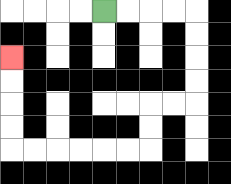{'start': '[4, 0]', 'end': '[0, 2]', 'path_directions': 'R,R,R,R,D,D,D,D,L,L,D,D,L,L,L,L,L,L,U,U,U,U', 'path_coordinates': '[[4, 0], [5, 0], [6, 0], [7, 0], [8, 0], [8, 1], [8, 2], [8, 3], [8, 4], [7, 4], [6, 4], [6, 5], [6, 6], [5, 6], [4, 6], [3, 6], [2, 6], [1, 6], [0, 6], [0, 5], [0, 4], [0, 3], [0, 2]]'}